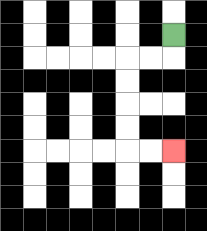{'start': '[7, 1]', 'end': '[7, 6]', 'path_directions': 'D,L,L,D,D,D,D,R,R', 'path_coordinates': '[[7, 1], [7, 2], [6, 2], [5, 2], [5, 3], [5, 4], [5, 5], [5, 6], [6, 6], [7, 6]]'}